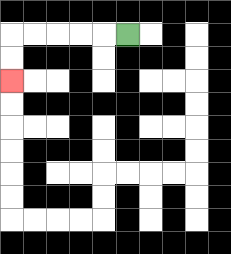{'start': '[5, 1]', 'end': '[0, 3]', 'path_directions': 'L,L,L,L,L,D,D', 'path_coordinates': '[[5, 1], [4, 1], [3, 1], [2, 1], [1, 1], [0, 1], [0, 2], [0, 3]]'}